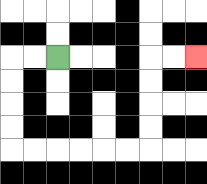{'start': '[2, 2]', 'end': '[8, 2]', 'path_directions': 'L,L,D,D,D,D,R,R,R,R,R,R,U,U,U,U,R,R', 'path_coordinates': '[[2, 2], [1, 2], [0, 2], [0, 3], [0, 4], [0, 5], [0, 6], [1, 6], [2, 6], [3, 6], [4, 6], [5, 6], [6, 6], [6, 5], [6, 4], [6, 3], [6, 2], [7, 2], [8, 2]]'}